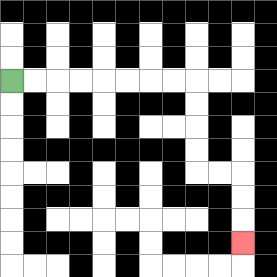{'start': '[0, 3]', 'end': '[10, 10]', 'path_directions': 'R,R,R,R,R,R,R,R,D,D,D,D,R,R,D,D,D', 'path_coordinates': '[[0, 3], [1, 3], [2, 3], [3, 3], [4, 3], [5, 3], [6, 3], [7, 3], [8, 3], [8, 4], [8, 5], [8, 6], [8, 7], [9, 7], [10, 7], [10, 8], [10, 9], [10, 10]]'}